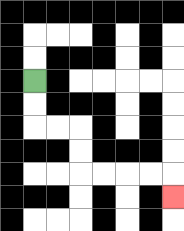{'start': '[1, 3]', 'end': '[7, 8]', 'path_directions': 'D,D,R,R,D,D,R,R,R,R,D', 'path_coordinates': '[[1, 3], [1, 4], [1, 5], [2, 5], [3, 5], [3, 6], [3, 7], [4, 7], [5, 7], [6, 7], [7, 7], [7, 8]]'}